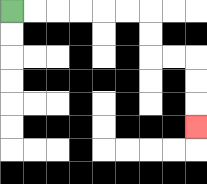{'start': '[0, 0]', 'end': '[8, 5]', 'path_directions': 'R,R,R,R,R,R,D,D,R,R,D,D,D', 'path_coordinates': '[[0, 0], [1, 0], [2, 0], [3, 0], [4, 0], [5, 0], [6, 0], [6, 1], [6, 2], [7, 2], [8, 2], [8, 3], [8, 4], [8, 5]]'}